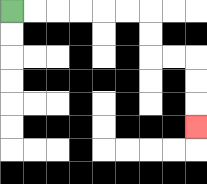{'start': '[0, 0]', 'end': '[8, 5]', 'path_directions': 'R,R,R,R,R,R,D,D,R,R,D,D,D', 'path_coordinates': '[[0, 0], [1, 0], [2, 0], [3, 0], [4, 0], [5, 0], [6, 0], [6, 1], [6, 2], [7, 2], [8, 2], [8, 3], [8, 4], [8, 5]]'}